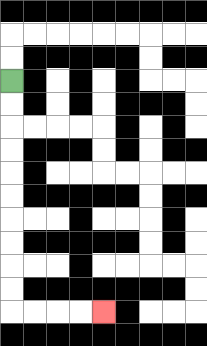{'start': '[0, 3]', 'end': '[4, 13]', 'path_directions': 'D,D,D,D,D,D,D,D,D,D,R,R,R,R', 'path_coordinates': '[[0, 3], [0, 4], [0, 5], [0, 6], [0, 7], [0, 8], [0, 9], [0, 10], [0, 11], [0, 12], [0, 13], [1, 13], [2, 13], [3, 13], [4, 13]]'}